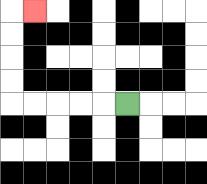{'start': '[5, 4]', 'end': '[1, 0]', 'path_directions': 'L,L,L,L,L,U,U,U,U,R', 'path_coordinates': '[[5, 4], [4, 4], [3, 4], [2, 4], [1, 4], [0, 4], [0, 3], [0, 2], [0, 1], [0, 0], [1, 0]]'}